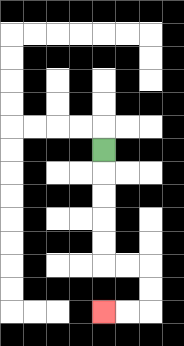{'start': '[4, 6]', 'end': '[4, 13]', 'path_directions': 'D,D,D,D,D,R,R,D,D,L,L', 'path_coordinates': '[[4, 6], [4, 7], [4, 8], [4, 9], [4, 10], [4, 11], [5, 11], [6, 11], [6, 12], [6, 13], [5, 13], [4, 13]]'}